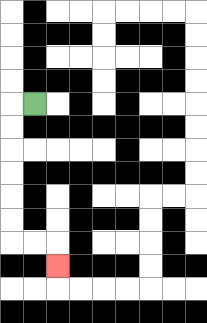{'start': '[1, 4]', 'end': '[2, 11]', 'path_directions': 'L,D,D,D,D,D,D,R,R,D', 'path_coordinates': '[[1, 4], [0, 4], [0, 5], [0, 6], [0, 7], [0, 8], [0, 9], [0, 10], [1, 10], [2, 10], [2, 11]]'}